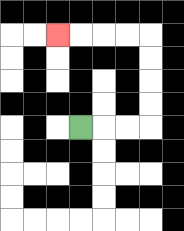{'start': '[3, 5]', 'end': '[2, 1]', 'path_directions': 'R,R,R,U,U,U,U,L,L,L,L', 'path_coordinates': '[[3, 5], [4, 5], [5, 5], [6, 5], [6, 4], [6, 3], [6, 2], [6, 1], [5, 1], [4, 1], [3, 1], [2, 1]]'}